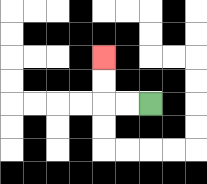{'start': '[6, 4]', 'end': '[4, 2]', 'path_directions': 'L,L,U,U', 'path_coordinates': '[[6, 4], [5, 4], [4, 4], [4, 3], [4, 2]]'}